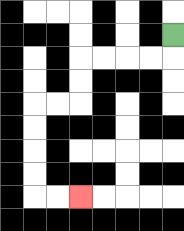{'start': '[7, 1]', 'end': '[3, 8]', 'path_directions': 'D,L,L,L,L,D,D,L,L,D,D,D,D,R,R', 'path_coordinates': '[[7, 1], [7, 2], [6, 2], [5, 2], [4, 2], [3, 2], [3, 3], [3, 4], [2, 4], [1, 4], [1, 5], [1, 6], [1, 7], [1, 8], [2, 8], [3, 8]]'}